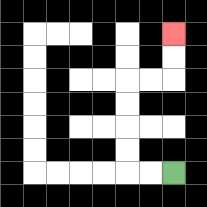{'start': '[7, 7]', 'end': '[7, 1]', 'path_directions': 'L,L,U,U,U,U,R,R,U,U', 'path_coordinates': '[[7, 7], [6, 7], [5, 7], [5, 6], [5, 5], [5, 4], [5, 3], [6, 3], [7, 3], [7, 2], [7, 1]]'}